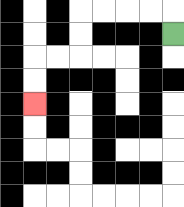{'start': '[7, 1]', 'end': '[1, 4]', 'path_directions': 'U,L,L,L,L,D,D,L,L,D,D', 'path_coordinates': '[[7, 1], [7, 0], [6, 0], [5, 0], [4, 0], [3, 0], [3, 1], [3, 2], [2, 2], [1, 2], [1, 3], [1, 4]]'}